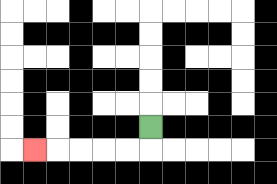{'start': '[6, 5]', 'end': '[1, 6]', 'path_directions': 'D,L,L,L,L,L', 'path_coordinates': '[[6, 5], [6, 6], [5, 6], [4, 6], [3, 6], [2, 6], [1, 6]]'}